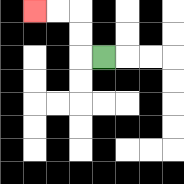{'start': '[4, 2]', 'end': '[1, 0]', 'path_directions': 'L,U,U,L,L', 'path_coordinates': '[[4, 2], [3, 2], [3, 1], [3, 0], [2, 0], [1, 0]]'}